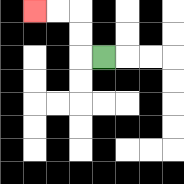{'start': '[4, 2]', 'end': '[1, 0]', 'path_directions': 'L,U,U,L,L', 'path_coordinates': '[[4, 2], [3, 2], [3, 1], [3, 0], [2, 0], [1, 0]]'}